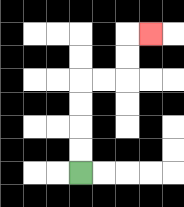{'start': '[3, 7]', 'end': '[6, 1]', 'path_directions': 'U,U,U,U,R,R,U,U,R', 'path_coordinates': '[[3, 7], [3, 6], [3, 5], [3, 4], [3, 3], [4, 3], [5, 3], [5, 2], [5, 1], [6, 1]]'}